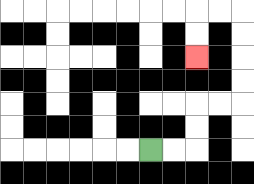{'start': '[6, 6]', 'end': '[8, 2]', 'path_directions': 'R,R,U,U,R,R,U,U,U,U,L,L,D,D', 'path_coordinates': '[[6, 6], [7, 6], [8, 6], [8, 5], [8, 4], [9, 4], [10, 4], [10, 3], [10, 2], [10, 1], [10, 0], [9, 0], [8, 0], [8, 1], [8, 2]]'}